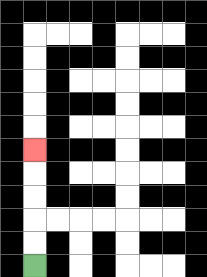{'start': '[1, 11]', 'end': '[1, 6]', 'path_directions': 'U,U,U,U,U', 'path_coordinates': '[[1, 11], [1, 10], [1, 9], [1, 8], [1, 7], [1, 6]]'}